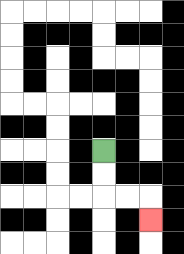{'start': '[4, 6]', 'end': '[6, 9]', 'path_directions': 'D,D,R,R,D', 'path_coordinates': '[[4, 6], [4, 7], [4, 8], [5, 8], [6, 8], [6, 9]]'}